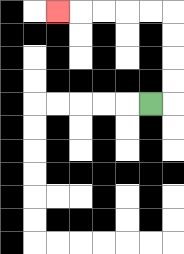{'start': '[6, 4]', 'end': '[2, 0]', 'path_directions': 'R,U,U,U,U,L,L,L,L,L', 'path_coordinates': '[[6, 4], [7, 4], [7, 3], [7, 2], [7, 1], [7, 0], [6, 0], [5, 0], [4, 0], [3, 0], [2, 0]]'}